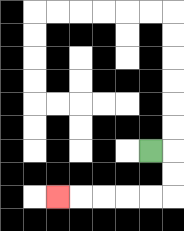{'start': '[6, 6]', 'end': '[2, 8]', 'path_directions': 'R,D,D,L,L,L,L,L', 'path_coordinates': '[[6, 6], [7, 6], [7, 7], [7, 8], [6, 8], [5, 8], [4, 8], [3, 8], [2, 8]]'}